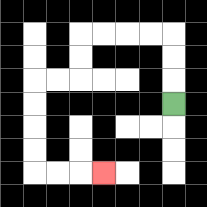{'start': '[7, 4]', 'end': '[4, 7]', 'path_directions': 'U,U,U,L,L,L,L,D,D,L,L,D,D,D,D,R,R,R', 'path_coordinates': '[[7, 4], [7, 3], [7, 2], [7, 1], [6, 1], [5, 1], [4, 1], [3, 1], [3, 2], [3, 3], [2, 3], [1, 3], [1, 4], [1, 5], [1, 6], [1, 7], [2, 7], [3, 7], [4, 7]]'}